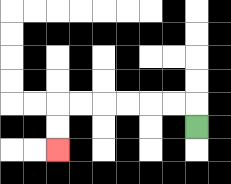{'start': '[8, 5]', 'end': '[2, 6]', 'path_directions': 'U,L,L,L,L,L,L,D,D', 'path_coordinates': '[[8, 5], [8, 4], [7, 4], [6, 4], [5, 4], [4, 4], [3, 4], [2, 4], [2, 5], [2, 6]]'}